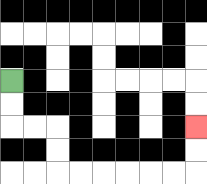{'start': '[0, 3]', 'end': '[8, 5]', 'path_directions': 'D,D,R,R,D,D,R,R,R,R,R,R,U,U', 'path_coordinates': '[[0, 3], [0, 4], [0, 5], [1, 5], [2, 5], [2, 6], [2, 7], [3, 7], [4, 7], [5, 7], [6, 7], [7, 7], [8, 7], [8, 6], [8, 5]]'}